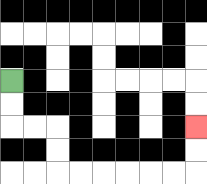{'start': '[0, 3]', 'end': '[8, 5]', 'path_directions': 'D,D,R,R,D,D,R,R,R,R,R,R,U,U', 'path_coordinates': '[[0, 3], [0, 4], [0, 5], [1, 5], [2, 5], [2, 6], [2, 7], [3, 7], [4, 7], [5, 7], [6, 7], [7, 7], [8, 7], [8, 6], [8, 5]]'}